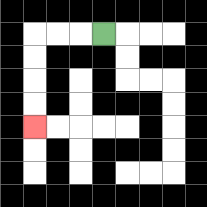{'start': '[4, 1]', 'end': '[1, 5]', 'path_directions': 'L,L,L,D,D,D,D', 'path_coordinates': '[[4, 1], [3, 1], [2, 1], [1, 1], [1, 2], [1, 3], [1, 4], [1, 5]]'}